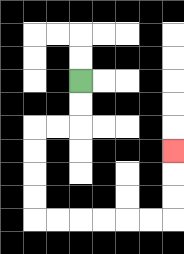{'start': '[3, 3]', 'end': '[7, 6]', 'path_directions': 'D,D,L,L,D,D,D,D,R,R,R,R,R,R,U,U,U', 'path_coordinates': '[[3, 3], [3, 4], [3, 5], [2, 5], [1, 5], [1, 6], [1, 7], [1, 8], [1, 9], [2, 9], [3, 9], [4, 9], [5, 9], [6, 9], [7, 9], [7, 8], [7, 7], [7, 6]]'}